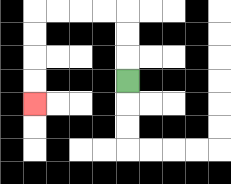{'start': '[5, 3]', 'end': '[1, 4]', 'path_directions': 'U,U,U,L,L,L,L,D,D,D,D', 'path_coordinates': '[[5, 3], [5, 2], [5, 1], [5, 0], [4, 0], [3, 0], [2, 0], [1, 0], [1, 1], [1, 2], [1, 3], [1, 4]]'}